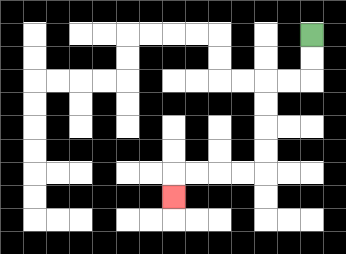{'start': '[13, 1]', 'end': '[7, 8]', 'path_directions': 'D,D,L,L,D,D,D,D,L,L,L,L,D', 'path_coordinates': '[[13, 1], [13, 2], [13, 3], [12, 3], [11, 3], [11, 4], [11, 5], [11, 6], [11, 7], [10, 7], [9, 7], [8, 7], [7, 7], [7, 8]]'}